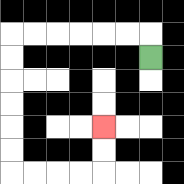{'start': '[6, 2]', 'end': '[4, 5]', 'path_directions': 'U,L,L,L,L,L,L,D,D,D,D,D,D,R,R,R,R,U,U', 'path_coordinates': '[[6, 2], [6, 1], [5, 1], [4, 1], [3, 1], [2, 1], [1, 1], [0, 1], [0, 2], [0, 3], [0, 4], [0, 5], [0, 6], [0, 7], [1, 7], [2, 7], [3, 7], [4, 7], [4, 6], [4, 5]]'}